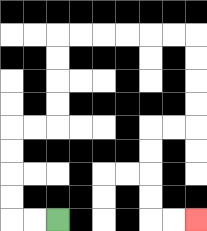{'start': '[2, 9]', 'end': '[8, 9]', 'path_directions': 'L,L,U,U,U,U,R,R,U,U,U,U,R,R,R,R,R,R,D,D,D,D,L,L,D,D,D,D,R,R', 'path_coordinates': '[[2, 9], [1, 9], [0, 9], [0, 8], [0, 7], [0, 6], [0, 5], [1, 5], [2, 5], [2, 4], [2, 3], [2, 2], [2, 1], [3, 1], [4, 1], [5, 1], [6, 1], [7, 1], [8, 1], [8, 2], [8, 3], [8, 4], [8, 5], [7, 5], [6, 5], [6, 6], [6, 7], [6, 8], [6, 9], [7, 9], [8, 9]]'}